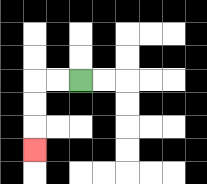{'start': '[3, 3]', 'end': '[1, 6]', 'path_directions': 'L,L,D,D,D', 'path_coordinates': '[[3, 3], [2, 3], [1, 3], [1, 4], [1, 5], [1, 6]]'}